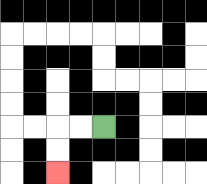{'start': '[4, 5]', 'end': '[2, 7]', 'path_directions': 'L,L,D,D', 'path_coordinates': '[[4, 5], [3, 5], [2, 5], [2, 6], [2, 7]]'}